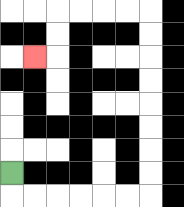{'start': '[0, 7]', 'end': '[1, 2]', 'path_directions': 'D,R,R,R,R,R,R,U,U,U,U,U,U,U,U,L,L,L,L,D,D,L', 'path_coordinates': '[[0, 7], [0, 8], [1, 8], [2, 8], [3, 8], [4, 8], [5, 8], [6, 8], [6, 7], [6, 6], [6, 5], [6, 4], [6, 3], [6, 2], [6, 1], [6, 0], [5, 0], [4, 0], [3, 0], [2, 0], [2, 1], [2, 2], [1, 2]]'}